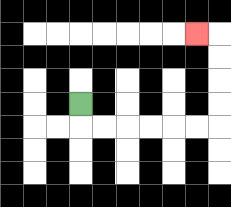{'start': '[3, 4]', 'end': '[8, 1]', 'path_directions': 'D,R,R,R,R,R,R,U,U,U,U,L', 'path_coordinates': '[[3, 4], [3, 5], [4, 5], [5, 5], [6, 5], [7, 5], [8, 5], [9, 5], [9, 4], [9, 3], [9, 2], [9, 1], [8, 1]]'}